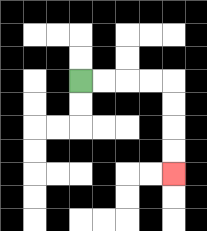{'start': '[3, 3]', 'end': '[7, 7]', 'path_directions': 'R,R,R,R,D,D,D,D', 'path_coordinates': '[[3, 3], [4, 3], [5, 3], [6, 3], [7, 3], [7, 4], [7, 5], [7, 6], [7, 7]]'}